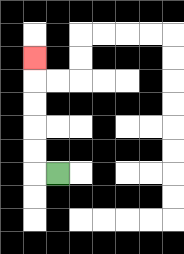{'start': '[2, 7]', 'end': '[1, 2]', 'path_directions': 'L,U,U,U,U,U', 'path_coordinates': '[[2, 7], [1, 7], [1, 6], [1, 5], [1, 4], [1, 3], [1, 2]]'}